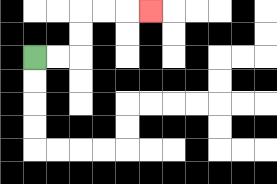{'start': '[1, 2]', 'end': '[6, 0]', 'path_directions': 'R,R,U,U,R,R,R', 'path_coordinates': '[[1, 2], [2, 2], [3, 2], [3, 1], [3, 0], [4, 0], [5, 0], [6, 0]]'}